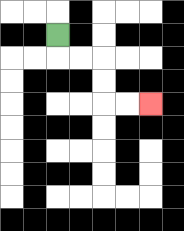{'start': '[2, 1]', 'end': '[6, 4]', 'path_directions': 'D,R,R,D,D,R,R', 'path_coordinates': '[[2, 1], [2, 2], [3, 2], [4, 2], [4, 3], [4, 4], [5, 4], [6, 4]]'}